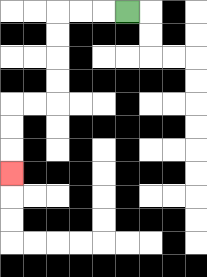{'start': '[5, 0]', 'end': '[0, 7]', 'path_directions': 'L,L,L,D,D,D,D,L,L,D,D,D', 'path_coordinates': '[[5, 0], [4, 0], [3, 0], [2, 0], [2, 1], [2, 2], [2, 3], [2, 4], [1, 4], [0, 4], [0, 5], [0, 6], [0, 7]]'}